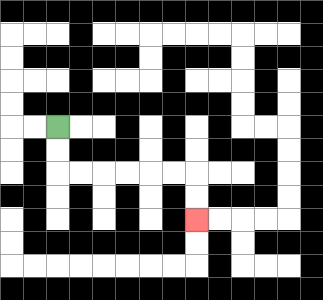{'start': '[2, 5]', 'end': '[8, 9]', 'path_directions': 'D,D,R,R,R,R,R,R,D,D', 'path_coordinates': '[[2, 5], [2, 6], [2, 7], [3, 7], [4, 7], [5, 7], [6, 7], [7, 7], [8, 7], [8, 8], [8, 9]]'}